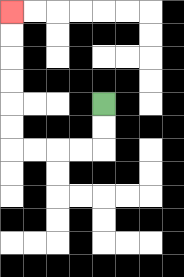{'start': '[4, 4]', 'end': '[0, 0]', 'path_directions': 'D,D,L,L,L,L,U,U,U,U,U,U', 'path_coordinates': '[[4, 4], [4, 5], [4, 6], [3, 6], [2, 6], [1, 6], [0, 6], [0, 5], [0, 4], [0, 3], [0, 2], [0, 1], [0, 0]]'}